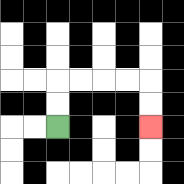{'start': '[2, 5]', 'end': '[6, 5]', 'path_directions': 'U,U,R,R,R,R,D,D', 'path_coordinates': '[[2, 5], [2, 4], [2, 3], [3, 3], [4, 3], [5, 3], [6, 3], [6, 4], [6, 5]]'}